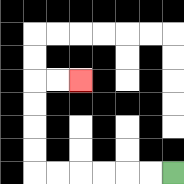{'start': '[7, 7]', 'end': '[3, 3]', 'path_directions': 'L,L,L,L,L,L,U,U,U,U,R,R', 'path_coordinates': '[[7, 7], [6, 7], [5, 7], [4, 7], [3, 7], [2, 7], [1, 7], [1, 6], [1, 5], [1, 4], [1, 3], [2, 3], [3, 3]]'}